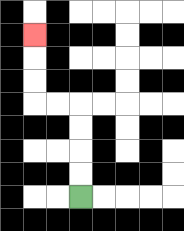{'start': '[3, 8]', 'end': '[1, 1]', 'path_directions': 'U,U,U,U,L,L,U,U,U', 'path_coordinates': '[[3, 8], [3, 7], [3, 6], [3, 5], [3, 4], [2, 4], [1, 4], [1, 3], [1, 2], [1, 1]]'}